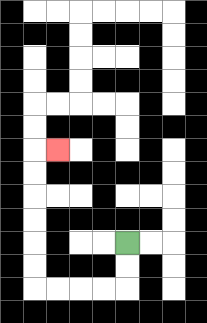{'start': '[5, 10]', 'end': '[2, 6]', 'path_directions': 'D,D,L,L,L,L,U,U,U,U,U,U,R', 'path_coordinates': '[[5, 10], [5, 11], [5, 12], [4, 12], [3, 12], [2, 12], [1, 12], [1, 11], [1, 10], [1, 9], [1, 8], [1, 7], [1, 6], [2, 6]]'}